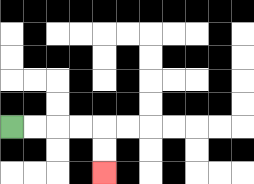{'start': '[0, 5]', 'end': '[4, 7]', 'path_directions': 'R,R,R,R,D,D', 'path_coordinates': '[[0, 5], [1, 5], [2, 5], [3, 5], [4, 5], [4, 6], [4, 7]]'}